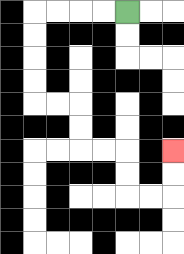{'start': '[5, 0]', 'end': '[7, 6]', 'path_directions': 'L,L,L,L,D,D,D,D,R,R,D,D,R,R,D,D,R,R,U,U', 'path_coordinates': '[[5, 0], [4, 0], [3, 0], [2, 0], [1, 0], [1, 1], [1, 2], [1, 3], [1, 4], [2, 4], [3, 4], [3, 5], [3, 6], [4, 6], [5, 6], [5, 7], [5, 8], [6, 8], [7, 8], [7, 7], [7, 6]]'}